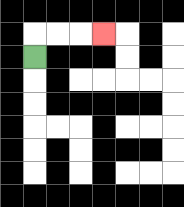{'start': '[1, 2]', 'end': '[4, 1]', 'path_directions': 'U,R,R,R', 'path_coordinates': '[[1, 2], [1, 1], [2, 1], [3, 1], [4, 1]]'}